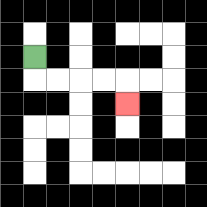{'start': '[1, 2]', 'end': '[5, 4]', 'path_directions': 'D,R,R,R,R,D', 'path_coordinates': '[[1, 2], [1, 3], [2, 3], [3, 3], [4, 3], [5, 3], [5, 4]]'}